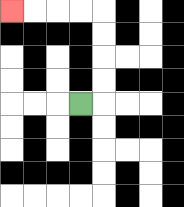{'start': '[3, 4]', 'end': '[0, 0]', 'path_directions': 'R,U,U,U,U,L,L,L,L', 'path_coordinates': '[[3, 4], [4, 4], [4, 3], [4, 2], [4, 1], [4, 0], [3, 0], [2, 0], [1, 0], [0, 0]]'}